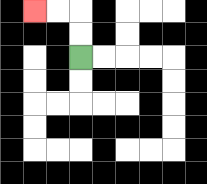{'start': '[3, 2]', 'end': '[1, 0]', 'path_directions': 'U,U,L,L', 'path_coordinates': '[[3, 2], [3, 1], [3, 0], [2, 0], [1, 0]]'}